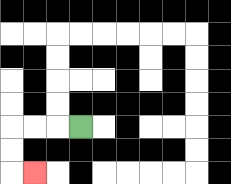{'start': '[3, 5]', 'end': '[1, 7]', 'path_directions': 'L,L,L,D,D,R', 'path_coordinates': '[[3, 5], [2, 5], [1, 5], [0, 5], [0, 6], [0, 7], [1, 7]]'}